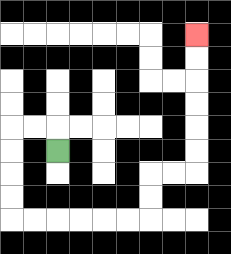{'start': '[2, 6]', 'end': '[8, 1]', 'path_directions': 'U,L,L,D,D,D,D,R,R,R,R,R,R,U,U,R,R,U,U,U,U,U,U', 'path_coordinates': '[[2, 6], [2, 5], [1, 5], [0, 5], [0, 6], [0, 7], [0, 8], [0, 9], [1, 9], [2, 9], [3, 9], [4, 9], [5, 9], [6, 9], [6, 8], [6, 7], [7, 7], [8, 7], [8, 6], [8, 5], [8, 4], [8, 3], [8, 2], [8, 1]]'}